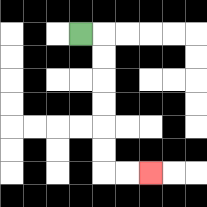{'start': '[3, 1]', 'end': '[6, 7]', 'path_directions': 'R,D,D,D,D,D,D,R,R', 'path_coordinates': '[[3, 1], [4, 1], [4, 2], [4, 3], [4, 4], [4, 5], [4, 6], [4, 7], [5, 7], [6, 7]]'}